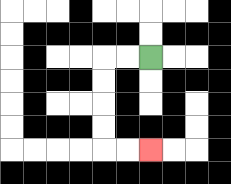{'start': '[6, 2]', 'end': '[6, 6]', 'path_directions': 'L,L,D,D,D,D,R,R', 'path_coordinates': '[[6, 2], [5, 2], [4, 2], [4, 3], [4, 4], [4, 5], [4, 6], [5, 6], [6, 6]]'}